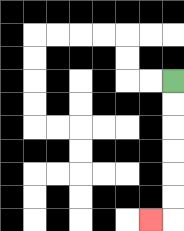{'start': '[7, 3]', 'end': '[6, 9]', 'path_directions': 'D,D,D,D,D,D,L', 'path_coordinates': '[[7, 3], [7, 4], [7, 5], [7, 6], [7, 7], [7, 8], [7, 9], [6, 9]]'}